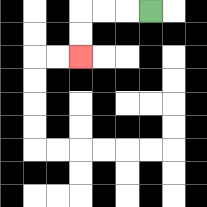{'start': '[6, 0]', 'end': '[3, 2]', 'path_directions': 'L,L,L,D,D', 'path_coordinates': '[[6, 0], [5, 0], [4, 0], [3, 0], [3, 1], [3, 2]]'}